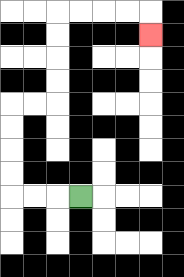{'start': '[3, 8]', 'end': '[6, 1]', 'path_directions': 'L,L,L,U,U,U,U,R,R,U,U,U,U,R,R,R,R,D', 'path_coordinates': '[[3, 8], [2, 8], [1, 8], [0, 8], [0, 7], [0, 6], [0, 5], [0, 4], [1, 4], [2, 4], [2, 3], [2, 2], [2, 1], [2, 0], [3, 0], [4, 0], [5, 0], [6, 0], [6, 1]]'}